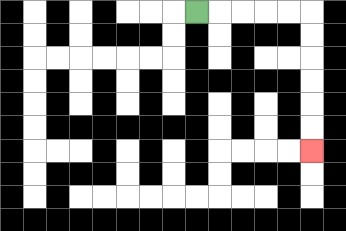{'start': '[8, 0]', 'end': '[13, 6]', 'path_directions': 'R,R,R,R,R,D,D,D,D,D,D', 'path_coordinates': '[[8, 0], [9, 0], [10, 0], [11, 0], [12, 0], [13, 0], [13, 1], [13, 2], [13, 3], [13, 4], [13, 5], [13, 6]]'}